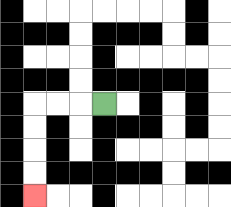{'start': '[4, 4]', 'end': '[1, 8]', 'path_directions': 'L,L,L,D,D,D,D', 'path_coordinates': '[[4, 4], [3, 4], [2, 4], [1, 4], [1, 5], [1, 6], [1, 7], [1, 8]]'}